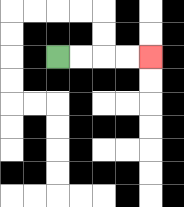{'start': '[2, 2]', 'end': '[6, 2]', 'path_directions': 'R,R,R,R', 'path_coordinates': '[[2, 2], [3, 2], [4, 2], [5, 2], [6, 2]]'}